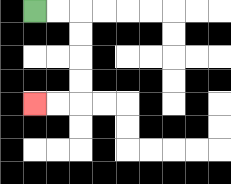{'start': '[1, 0]', 'end': '[1, 4]', 'path_directions': 'R,R,D,D,D,D,L,L', 'path_coordinates': '[[1, 0], [2, 0], [3, 0], [3, 1], [3, 2], [3, 3], [3, 4], [2, 4], [1, 4]]'}